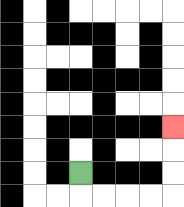{'start': '[3, 7]', 'end': '[7, 5]', 'path_directions': 'D,R,R,R,R,U,U,U', 'path_coordinates': '[[3, 7], [3, 8], [4, 8], [5, 8], [6, 8], [7, 8], [7, 7], [7, 6], [7, 5]]'}